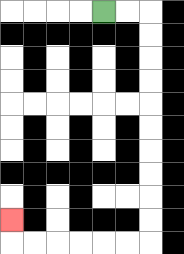{'start': '[4, 0]', 'end': '[0, 9]', 'path_directions': 'R,R,D,D,D,D,D,D,D,D,D,D,L,L,L,L,L,L,U', 'path_coordinates': '[[4, 0], [5, 0], [6, 0], [6, 1], [6, 2], [6, 3], [6, 4], [6, 5], [6, 6], [6, 7], [6, 8], [6, 9], [6, 10], [5, 10], [4, 10], [3, 10], [2, 10], [1, 10], [0, 10], [0, 9]]'}